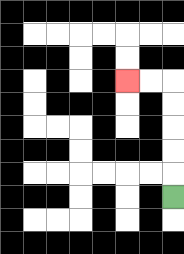{'start': '[7, 8]', 'end': '[5, 3]', 'path_directions': 'U,U,U,U,U,L,L', 'path_coordinates': '[[7, 8], [7, 7], [7, 6], [7, 5], [7, 4], [7, 3], [6, 3], [5, 3]]'}